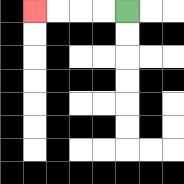{'start': '[5, 0]', 'end': '[1, 0]', 'path_directions': 'L,L,L,L', 'path_coordinates': '[[5, 0], [4, 0], [3, 0], [2, 0], [1, 0]]'}